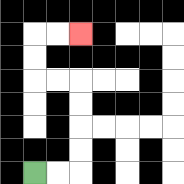{'start': '[1, 7]', 'end': '[3, 1]', 'path_directions': 'R,R,U,U,U,U,L,L,U,U,R,R', 'path_coordinates': '[[1, 7], [2, 7], [3, 7], [3, 6], [3, 5], [3, 4], [3, 3], [2, 3], [1, 3], [1, 2], [1, 1], [2, 1], [3, 1]]'}